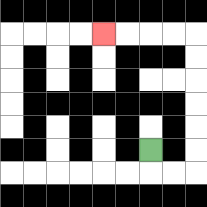{'start': '[6, 6]', 'end': '[4, 1]', 'path_directions': 'D,R,R,U,U,U,U,U,U,L,L,L,L', 'path_coordinates': '[[6, 6], [6, 7], [7, 7], [8, 7], [8, 6], [8, 5], [8, 4], [8, 3], [8, 2], [8, 1], [7, 1], [6, 1], [5, 1], [4, 1]]'}